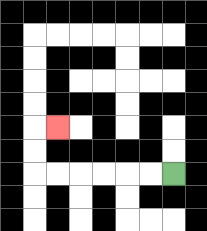{'start': '[7, 7]', 'end': '[2, 5]', 'path_directions': 'L,L,L,L,L,L,U,U,R', 'path_coordinates': '[[7, 7], [6, 7], [5, 7], [4, 7], [3, 7], [2, 7], [1, 7], [1, 6], [1, 5], [2, 5]]'}